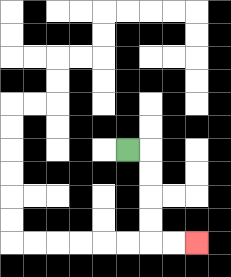{'start': '[5, 6]', 'end': '[8, 10]', 'path_directions': 'R,D,D,D,D,R,R', 'path_coordinates': '[[5, 6], [6, 6], [6, 7], [6, 8], [6, 9], [6, 10], [7, 10], [8, 10]]'}